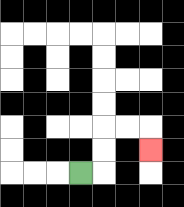{'start': '[3, 7]', 'end': '[6, 6]', 'path_directions': 'R,U,U,R,R,D', 'path_coordinates': '[[3, 7], [4, 7], [4, 6], [4, 5], [5, 5], [6, 5], [6, 6]]'}